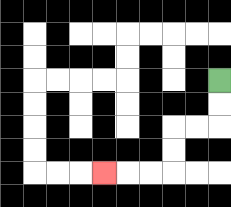{'start': '[9, 3]', 'end': '[4, 7]', 'path_directions': 'D,D,L,L,D,D,L,L,L', 'path_coordinates': '[[9, 3], [9, 4], [9, 5], [8, 5], [7, 5], [7, 6], [7, 7], [6, 7], [5, 7], [4, 7]]'}